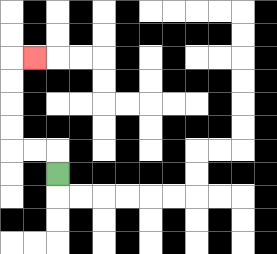{'start': '[2, 7]', 'end': '[1, 2]', 'path_directions': 'U,L,L,U,U,U,U,R', 'path_coordinates': '[[2, 7], [2, 6], [1, 6], [0, 6], [0, 5], [0, 4], [0, 3], [0, 2], [1, 2]]'}